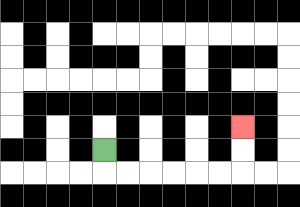{'start': '[4, 6]', 'end': '[10, 5]', 'path_directions': 'D,R,R,R,R,R,R,U,U', 'path_coordinates': '[[4, 6], [4, 7], [5, 7], [6, 7], [7, 7], [8, 7], [9, 7], [10, 7], [10, 6], [10, 5]]'}